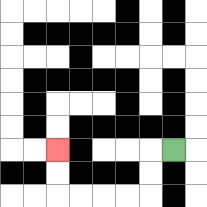{'start': '[7, 6]', 'end': '[2, 6]', 'path_directions': 'L,D,D,L,L,L,L,U,U', 'path_coordinates': '[[7, 6], [6, 6], [6, 7], [6, 8], [5, 8], [4, 8], [3, 8], [2, 8], [2, 7], [2, 6]]'}